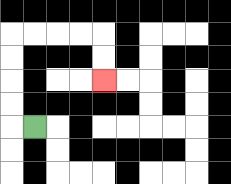{'start': '[1, 5]', 'end': '[4, 3]', 'path_directions': 'L,U,U,U,U,R,R,R,R,D,D', 'path_coordinates': '[[1, 5], [0, 5], [0, 4], [0, 3], [0, 2], [0, 1], [1, 1], [2, 1], [3, 1], [4, 1], [4, 2], [4, 3]]'}